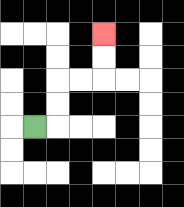{'start': '[1, 5]', 'end': '[4, 1]', 'path_directions': 'R,U,U,R,R,U,U', 'path_coordinates': '[[1, 5], [2, 5], [2, 4], [2, 3], [3, 3], [4, 3], [4, 2], [4, 1]]'}